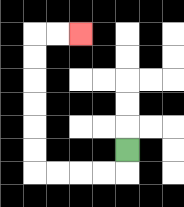{'start': '[5, 6]', 'end': '[3, 1]', 'path_directions': 'D,L,L,L,L,U,U,U,U,U,U,R,R', 'path_coordinates': '[[5, 6], [5, 7], [4, 7], [3, 7], [2, 7], [1, 7], [1, 6], [1, 5], [1, 4], [1, 3], [1, 2], [1, 1], [2, 1], [3, 1]]'}